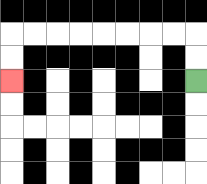{'start': '[8, 3]', 'end': '[0, 3]', 'path_directions': 'U,U,L,L,L,L,L,L,L,L,D,D', 'path_coordinates': '[[8, 3], [8, 2], [8, 1], [7, 1], [6, 1], [5, 1], [4, 1], [3, 1], [2, 1], [1, 1], [0, 1], [0, 2], [0, 3]]'}